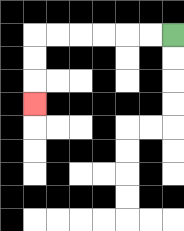{'start': '[7, 1]', 'end': '[1, 4]', 'path_directions': 'L,L,L,L,L,L,D,D,D', 'path_coordinates': '[[7, 1], [6, 1], [5, 1], [4, 1], [3, 1], [2, 1], [1, 1], [1, 2], [1, 3], [1, 4]]'}